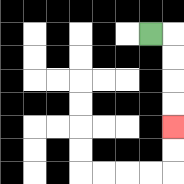{'start': '[6, 1]', 'end': '[7, 5]', 'path_directions': 'R,D,D,D,D', 'path_coordinates': '[[6, 1], [7, 1], [7, 2], [7, 3], [7, 4], [7, 5]]'}